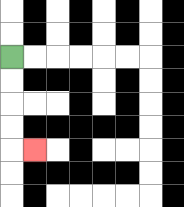{'start': '[0, 2]', 'end': '[1, 6]', 'path_directions': 'D,D,D,D,R', 'path_coordinates': '[[0, 2], [0, 3], [0, 4], [0, 5], [0, 6], [1, 6]]'}